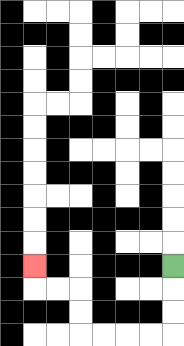{'start': '[7, 11]', 'end': '[1, 11]', 'path_directions': 'D,D,D,L,L,L,L,U,U,L,L,U', 'path_coordinates': '[[7, 11], [7, 12], [7, 13], [7, 14], [6, 14], [5, 14], [4, 14], [3, 14], [3, 13], [3, 12], [2, 12], [1, 12], [1, 11]]'}